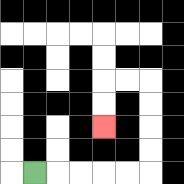{'start': '[1, 7]', 'end': '[4, 5]', 'path_directions': 'R,R,R,R,R,U,U,U,U,L,L,D,D', 'path_coordinates': '[[1, 7], [2, 7], [3, 7], [4, 7], [5, 7], [6, 7], [6, 6], [6, 5], [6, 4], [6, 3], [5, 3], [4, 3], [4, 4], [4, 5]]'}